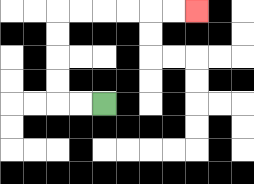{'start': '[4, 4]', 'end': '[8, 0]', 'path_directions': 'L,L,U,U,U,U,R,R,R,R,R,R', 'path_coordinates': '[[4, 4], [3, 4], [2, 4], [2, 3], [2, 2], [2, 1], [2, 0], [3, 0], [4, 0], [5, 0], [6, 0], [7, 0], [8, 0]]'}